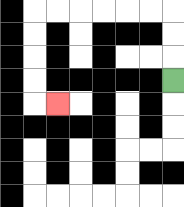{'start': '[7, 3]', 'end': '[2, 4]', 'path_directions': 'U,U,U,L,L,L,L,L,L,D,D,D,D,R', 'path_coordinates': '[[7, 3], [7, 2], [7, 1], [7, 0], [6, 0], [5, 0], [4, 0], [3, 0], [2, 0], [1, 0], [1, 1], [1, 2], [1, 3], [1, 4], [2, 4]]'}